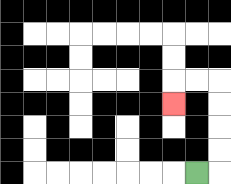{'start': '[8, 7]', 'end': '[7, 4]', 'path_directions': 'R,U,U,U,U,L,L,D', 'path_coordinates': '[[8, 7], [9, 7], [9, 6], [9, 5], [9, 4], [9, 3], [8, 3], [7, 3], [7, 4]]'}